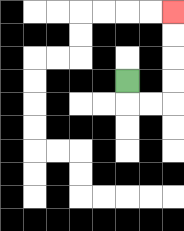{'start': '[5, 3]', 'end': '[7, 0]', 'path_directions': 'D,R,R,U,U,U,U', 'path_coordinates': '[[5, 3], [5, 4], [6, 4], [7, 4], [7, 3], [7, 2], [7, 1], [7, 0]]'}